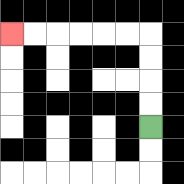{'start': '[6, 5]', 'end': '[0, 1]', 'path_directions': 'U,U,U,U,L,L,L,L,L,L', 'path_coordinates': '[[6, 5], [6, 4], [6, 3], [6, 2], [6, 1], [5, 1], [4, 1], [3, 1], [2, 1], [1, 1], [0, 1]]'}